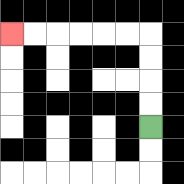{'start': '[6, 5]', 'end': '[0, 1]', 'path_directions': 'U,U,U,U,L,L,L,L,L,L', 'path_coordinates': '[[6, 5], [6, 4], [6, 3], [6, 2], [6, 1], [5, 1], [4, 1], [3, 1], [2, 1], [1, 1], [0, 1]]'}